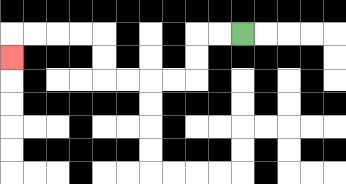{'start': '[10, 1]', 'end': '[0, 2]', 'path_directions': 'L,L,D,D,L,L,L,L,U,U,L,L,L,L,D', 'path_coordinates': '[[10, 1], [9, 1], [8, 1], [8, 2], [8, 3], [7, 3], [6, 3], [5, 3], [4, 3], [4, 2], [4, 1], [3, 1], [2, 1], [1, 1], [0, 1], [0, 2]]'}